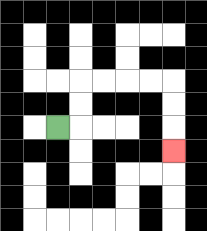{'start': '[2, 5]', 'end': '[7, 6]', 'path_directions': 'R,U,U,R,R,R,R,D,D,D', 'path_coordinates': '[[2, 5], [3, 5], [3, 4], [3, 3], [4, 3], [5, 3], [6, 3], [7, 3], [7, 4], [7, 5], [7, 6]]'}